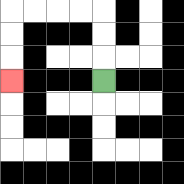{'start': '[4, 3]', 'end': '[0, 3]', 'path_directions': 'U,U,U,L,L,L,L,D,D,D', 'path_coordinates': '[[4, 3], [4, 2], [4, 1], [4, 0], [3, 0], [2, 0], [1, 0], [0, 0], [0, 1], [0, 2], [0, 3]]'}